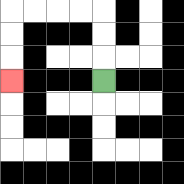{'start': '[4, 3]', 'end': '[0, 3]', 'path_directions': 'U,U,U,L,L,L,L,D,D,D', 'path_coordinates': '[[4, 3], [4, 2], [4, 1], [4, 0], [3, 0], [2, 0], [1, 0], [0, 0], [0, 1], [0, 2], [0, 3]]'}